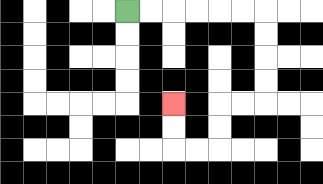{'start': '[5, 0]', 'end': '[7, 4]', 'path_directions': 'R,R,R,R,R,R,D,D,D,D,L,L,D,D,L,L,U,U', 'path_coordinates': '[[5, 0], [6, 0], [7, 0], [8, 0], [9, 0], [10, 0], [11, 0], [11, 1], [11, 2], [11, 3], [11, 4], [10, 4], [9, 4], [9, 5], [9, 6], [8, 6], [7, 6], [7, 5], [7, 4]]'}